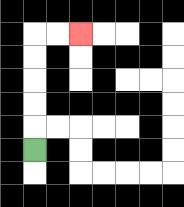{'start': '[1, 6]', 'end': '[3, 1]', 'path_directions': 'U,U,U,U,U,R,R', 'path_coordinates': '[[1, 6], [1, 5], [1, 4], [1, 3], [1, 2], [1, 1], [2, 1], [3, 1]]'}